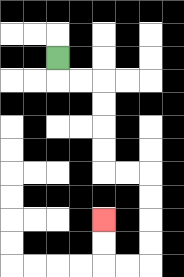{'start': '[2, 2]', 'end': '[4, 9]', 'path_directions': 'D,R,R,D,D,D,D,R,R,D,D,D,D,L,L,U,U', 'path_coordinates': '[[2, 2], [2, 3], [3, 3], [4, 3], [4, 4], [4, 5], [4, 6], [4, 7], [5, 7], [6, 7], [6, 8], [6, 9], [6, 10], [6, 11], [5, 11], [4, 11], [4, 10], [4, 9]]'}